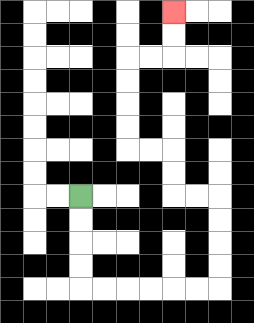{'start': '[3, 8]', 'end': '[7, 0]', 'path_directions': 'D,D,D,D,R,R,R,R,R,R,U,U,U,U,L,L,U,U,L,L,U,U,U,U,R,R,U,U', 'path_coordinates': '[[3, 8], [3, 9], [3, 10], [3, 11], [3, 12], [4, 12], [5, 12], [6, 12], [7, 12], [8, 12], [9, 12], [9, 11], [9, 10], [9, 9], [9, 8], [8, 8], [7, 8], [7, 7], [7, 6], [6, 6], [5, 6], [5, 5], [5, 4], [5, 3], [5, 2], [6, 2], [7, 2], [7, 1], [7, 0]]'}